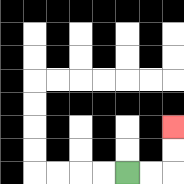{'start': '[5, 7]', 'end': '[7, 5]', 'path_directions': 'R,R,U,U', 'path_coordinates': '[[5, 7], [6, 7], [7, 7], [7, 6], [7, 5]]'}